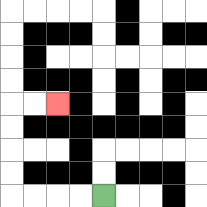{'start': '[4, 8]', 'end': '[2, 4]', 'path_directions': 'L,L,L,L,U,U,U,U,R,R', 'path_coordinates': '[[4, 8], [3, 8], [2, 8], [1, 8], [0, 8], [0, 7], [0, 6], [0, 5], [0, 4], [1, 4], [2, 4]]'}